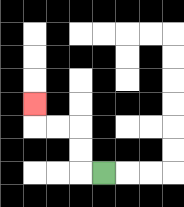{'start': '[4, 7]', 'end': '[1, 4]', 'path_directions': 'L,U,U,L,L,U', 'path_coordinates': '[[4, 7], [3, 7], [3, 6], [3, 5], [2, 5], [1, 5], [1, 4]]'}